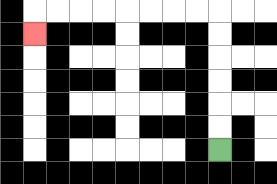{'start': '[9, 6]', 'end': '[1, 1]', 'path_directions': 'U,U,U,U,U,U,L,L,L,L,L,L,L,L,D', 'path_coordinates': '[[9, 6], [9, 5], [9, 4], [9, 3], [9, 2], [9, 1], [9, 0], [8, 0], [7, 0], [6, 0], [5, 0], [4, 0], [3, 0], [2, 0], [1, 0], [1, 1]]'}